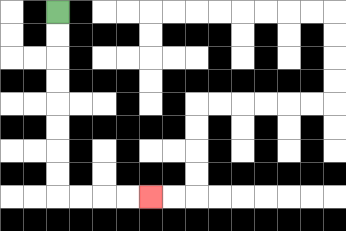{'start': '[2, 0]', 'end': '[6, 8]', 'path_directions': 'D,D,D,D,D,D,D,D,R,R,R,R', 'path_coordinates': '[[2, 0], [2, 1], [2, 2], [2, 3], [2, 4], [2, 5], [2, 6], [2, 7], [2, 8], [3, 8], [4, 8], [5, 8], [6, 8]]'}